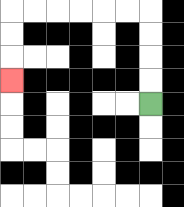{'start': '[6, 4]', 'end': '[0, 3]', 'path_directions': 'U,U,U,U,L,L,L,L,L,L,D,D,D', 'path_coordinates': '[[6, 4], [6, 3], [6, 2], [6, 1], [6, 0], [5, 0], [4, 0], [3, 0], [2, 0], [1, 0], [0, 0], [0, 1], [0, 2], [0, 3]]'}